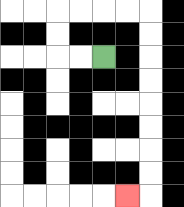{'start': '[4, 2]', 'end': '[5, 8]', 'path_directions': 'L,L,U,U,R,R,R,R,D,D,D,D,D,D,D,D,L', 'path_coordinates': '[[4, 2], [3, 2], [2, 2], [2, 1], [2, 0], [3, 0], [4, 0], [5, 0], [6, 0], [6, 1], [6, 2], [6, 3], [6, 4], [6, 5], [6, 6], [6, 7], [6, 8], [5, 8]]'}